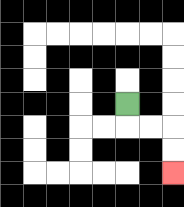{'start': '[5, 4]', 'end': '[7, 7]', 'path_directions': 'D,R,R,D,D', 'path_coordinates': '[[5, 4], [5, 5], [6, 5], [7, 5], [7, 6], [7, 7]]'}